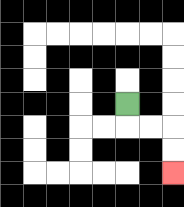{'start': '[5, 4]', 'end': '[7, 7]', 'path_directions': 'D,R,R,D,D', 'path_coordinates': '[[5, 4], [5, 5], [6, 5], [7, 5], [7, 6], [7, 7]]'}